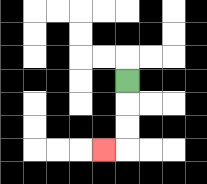{'start': '[5, 3]', 'end': '[4, 6]', 'path_directions': 'D,D,D,L', 'path_coordinates': '[[5, 3], [5, 4], [5, 5], [5, 6], [4, 6]]'}